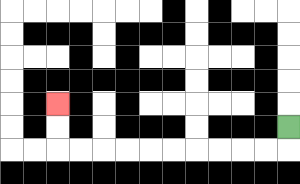{'start': '[12, 5]', 'end': '[2, 4]', 'path_directions': 'D,L,L,L,L,L,L,L,L,L,L,U,U', 'path_coordinates': '[[12, 5], [12, 6], [11, 6], [10, 6], [9, 6], [8, 6], [7, 6], [6, 6], [5, 6], [4, 6], [3, 6], [2, 6], [2, 5], [2, 4]]'}